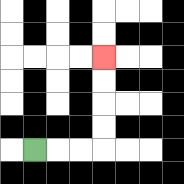{'start': '[1, 6]', 'end': '[4, 2]', 'path_directions': 'R,R,R,U,U,U,U', 'path_coordinates': '[[1, 6], [2, 6], [3, 6], [4, 6], [4, 5], [4, 4], [4, 3], [4, 2]]'}